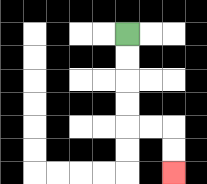{'start': '[5, 1]', 'end': '[7, 7]', 'path_directions': 'D,D,D,D,R,R,D,D', 'path_coordinates': '[[5, 1], [5, 2], [5, 3], [5, 4], [5, 5], [6, 5], [7, 5], [7, 6], [7, 7]]'}